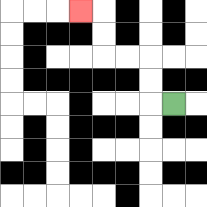{'start': '[7, 4]', 'end': '[3, 0]', 'path_directions': 'L,U,U,L,L,U,U,L', 'path_coordinates': '[[7, 4], [6, 4], [6, 3], [6, 2], [5, 2], [4, 2], [4, 1], [4, 0], [3, 0]]'}